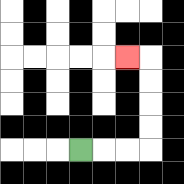{'start': '[3, 6]', 'end': '[5, 2]', 'path_directions': 'R,R,R,U,U,U,U,L', 'path_coordinates': '[[3, 6], [4, 6], [5, 6], [6, 6], [6, 5], [6, 4], [6, 3], [6, 2], [5, 2]]'}